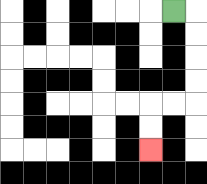{'start': '[7, 0]', 'end': '[6, 6]', 'path_directions': 'R,D,D,D,D,L,L,D,D', 'path_coordinates': '[[7, 0], [8, 0], [8, 1], [8, 2], [8, 3], [8, 4], [7, 4], [6, 4], [6, 5], [6, 6]]'}